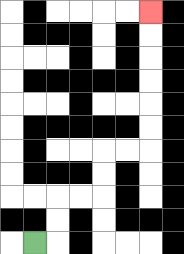{'start': '[1, 10]', 'end': '[6, 0]', 'path_directions': 'R,U,U,R,R,U,U,R,R,U,U,U,U,U,U', 'path_coordinates': '[[1, 10], [2, 10], [2, 9], [2, 8], [3, 8], [4, 8], [4, 7], [4, 6], [5, 6], [6, 6], [6, 5], [6, 4], [6, 3], [6, 2], [6, 1], [6, 0]]'}